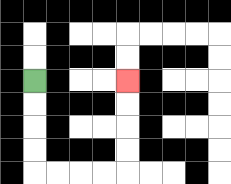{'start': '[1, 3]', 'end': '[5, 3]', 'path_directions': 'D,D,D,D,R,R,R,R,U,U,U,U', 'path_coordinates': '[[1, 3], [1, 4], [1, 5], [1, 6], [1, 7], [2, 7], [3, 7], [4, 7], [5, 7], [5, 6], [5, 5], [5, 4], [5, 3]]'}